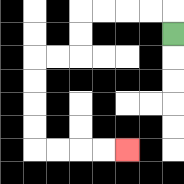{'start': '[7, 1]', 'end': '[5, 6]', 'path_directions': 'U,L,L,L,L,D,D,L,L,D,D,D,D,R,R,R,R', 'path_coordinates': '[[7, 1], [7, 0], [6, 0], [5, 0], [4, 0], [3, 0], [3, 1], [3, 2], [2, 2], [1, 2], [1, 3], [1, 4], [1, 5], [1, 6], [2, 6], [3, 6], [4, 6], [5, 6]]'}